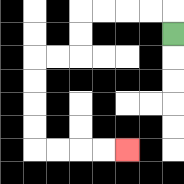{'start': '[7, 1]', 'end': '[5, 6]', 'path_directions': 'U,L,L,L,L,D,D,L,L,D,D,D,D,R,R,R,R', 'path_coordinates': '[[7, 1], [7, 0], [6, 0], [5, 0], [4, 0], [3, 0], [3, 1], [3, 2], [2, 2], [1, 2], [1, 3], [1, 4], [1, 5], [1, 6], [2, 6], [3, 6], [4, 6], [5, 6]]'}